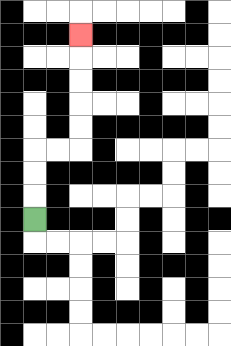{'start': '[1, 9]', 'end': '[3, 1]', 'path_directions': 'U,U,U,R,R,U,U,U,U,U', 'path_coordinates': '[[1, 9], [1, 8], [1, 7], [1, 6], [2, 6], [3, 6], [3, 5], [3, 4], [3, 3], [3, 2], [3, 1]]'}